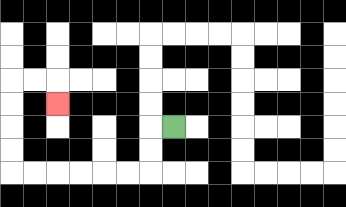{'start': '[7, 5]', 'end': '[2, 4]', 'path_directions': 'L,D,D,L,L,L,L,L,L,U,U,U,U,R,R,D', 'path_coordinates': '[[7, 5], [6, 5], [6, 6], [6, 7], [5, 7], [4, 7], [3, 7], [2, 7], [1, 7], [0, 7], [0, 6], [0, 5], [0, 4], [0, 3], [1, 3], [2, 3], [2, 4]]'}